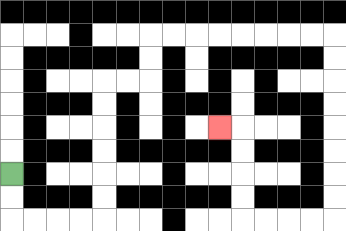{'start': '[0, 7]', 'end': '[9, 5]', 'path_directions': 'D,D,R,R,R,R,U,U,U,U,U,U,R,R,U,U,R,R,R,R,R,R,R,R,D,D,D,D,D,D,D,D,L,L,L,L,U,U,U,U,L', 'path_coordinates': '[[0, 7], [0, 8], [0, 9], [1, 9], [2, 9], [3, 9], [4, 9], [4, 8], [4, 7], [4, 6], [4, 5], [4, 4], [4, 3], [5, 3], [6, 3], [6, 2], [6, 1], [7, 1], [8, 1], [9, 1], [10, 1], [11, 1], [12, 1], [13, 1], [14, 1], [14, 2], [14, 3], [14, 4], [14, 5], [14, 6], [14, 7], [14, 8], [14, 9], [13, 9], [12, 9], [11, 9], [10, 9], [10, 8], [10, 7], [10, 6], [10, 5], [9, 5]]'}